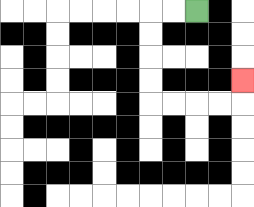{'start': '[8, 0]', 'end': '[10, 3]', 'path_directions': 'L,L,D,D,D,D,R,R,R,R,U', 'path_coordinates': '[[8, 0], [7, 0], [6, 0], [6, 1], [6, 2], [6, 3], [6, 4], [7, 4], [8, 4], [9, 4], [10, 4], [10, 3]]'}